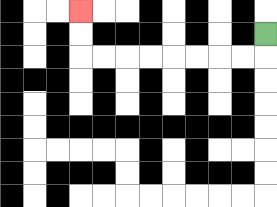{'start': '[11, 1]', 'end': '[3, 0]', 'path_directions': 'D,L,L,L,L,L,L,L,L,U,U', 'path_coordinates': '[[11, 1], [11, 2], [10, 2], [9, 2], [8, 2], [7, 2], [6, 2], [5, 2], [4, 2], [3, 2], [3, 1], [3, 0]]'}